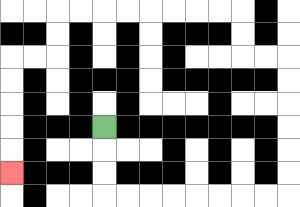{'start': '[4, 5]', 'end': '[0, 7]', 'path_directions': 'D,D,D,R,R,R,R,R,R,R,R,U,U,U,U,U,U,L,L,U,U,L,L,L,L,L,L,L,L,D,D,L,L,D,D,D,D,D', 'path_coordinates': '[[4, 5], [4, 6], [4, 7], [4, 8], [5, 8], [6, 8], [7, 8], [8, 8], [9, 8], [10, 8], [11, 8], [12, 8], [12, 7], [12, 6], [12, 5], [12, 4], [12, 3], [12, 2], [11, 2], [10, 2], [10, 1], [10, 0], [9, 0], [8, 0], [7, 0], [6, 0], [5, 0], [4, 0], [3, 0], [2, 0], [2, 1], [2, 2], [1, 2], [0, 2], [0, 3], [0, 4], [0, 5], [0, 6], [0, 7]]'}